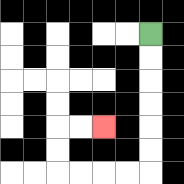{'start': '[6, 1]', 'end': '[4, 5]', 'path_directions': 'D,D,D,D,D,D,L,L,L,L,U,U,R,R', 'path_coordinates': '[[6, 1], [6, 2], [6, 3], [6, 4], [6, 5], [6, 6], [6, 7], [5, 7], [4, 7], [3, 7], [2, 7], [2, 6], [2, 5], [3, 5], [4, 5]]'}